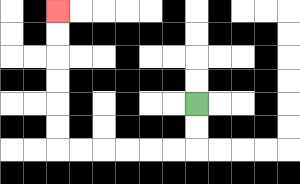{'start': '[8, 4]', 'end': '[2, 0]', 'path_directions': 'D,D,L,L,L,L,L,L,U,U,U,U,U,U', 'path_coordinates': '[[8, 4], [8, 5], [8, 6], [7, 6], [6, 6], [5, 6], [4, 6], [3, 6], [2, 6], [2, 5], [2, 4], [2, 3], [2, 2], [2, 1], [2, 0]]'}